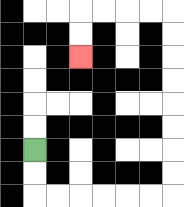{'start': '[1, 6]', 'end': '[3, 2]', 'path_directions': 'D,D,R,R,R,R,R,R,U,U,U,U,U,U,U,U,L,L,L,L,D,D', 'path_coordinates': '[[1, 6], [1, 7], [1, 8], [2, 8], [3, 8], [4, 8], [5, 8], [6, 8], [7, 8], [7, 7], [7, 6], [7, 5], [7, 4], [7, 3], [7, 2], [7, 1], [7, 0], [6, 0], [5, 0], [4, 0], [3, 0], [3, 1], [3, 2]]'}